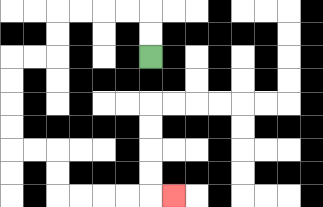{'start': '[6, 2]', 'end': '[7, 8]', 'path_directions': 'U,U,L,L,L,L,D,D,L,L,D,D,D,D,R,R,D,D,R,R,R,R,R', 'path_coordinates': '[[6, 2], [6, 1], [6, 0], [5, 0], [4, 0], [3, 0], [2, 0], [2, 1], [2, 2], [1, 2], [0, 2], [0, 3], [0, 4], [0, 5], [0, 6], [1, 6], [2, 6], [2, 7], [2, 8], [3, 8], [4, 8], [5, 8], [6, 8], [7, 8]]'}